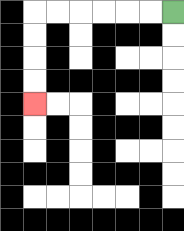{'start': '[7, 0]', 'end': '[1, 4]', 'path_directions': 'L,L,L,L,L,L,D,D,D,D', 'path_coordinates': '[[7, 0], [6, 0], [5, 0], [4, 0], [3, 0], [2, 0], [1, 0], [1, 1], [1, 2], [1, 3], [1, 4]]'}